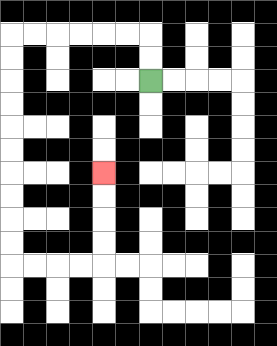{'start': '[6, 3]', 'end': '[4, 7]', 'path_directions': 'U,U,L,L,L,L,L,L,D,D,D,D,D,D,D,D,D,D,R,R,R,R,U,U,U,U', 'path_coordinates': '[[6, 3], [6, 2], [6, 1], [5, 1], [4, 1], [3, 1], [2, 1], [1, 1], [0, 1], [0, 2], [0, 3], [0, 4], [0, 5], [0, 6], [0, 7], [0, 8], [0, 9], [0, 10], [0, 11], [1, 11], [2, 11], [3, 11], [4, 11], [4, 10], [4, 9], [4, 8], [4, 7]]'}